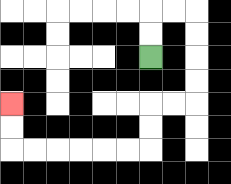{'start': '[6, 2]', 'end': '[0, 4]', 'path_directions': 'U,U,R,R,D,D,D,D,L,L,D,D,L,L,L,L,L,L,U,U', 'path_coordinates': '[[6, 2], [6, 1], [6, 0], [7, 0], [8, 0], [8, 1], [8, 2], [8, 3], [8, 4], [7, 4], [6, 4], [6, 5], [6, 6], [5, 6], [4, 6], [3, 6], [2, 6], [1, 6], [0, 6], [0, 5], [0, 4]]'}